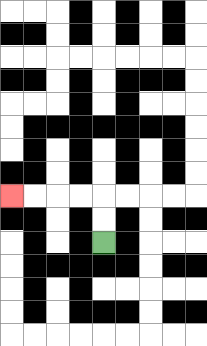{'start': '[4, 10]', 'end': '[0, 8]', 'path_directions': 'U,U,L,L,L,L', 'path_coordinates': '[[4, 10], [4, 9], [4, 8], [3, 8], [2, 8], [1, 8], [0, 8]]'}